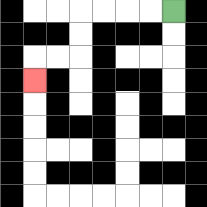{'start': '[7, 0]', 'end': '[1, 3]', 'path_directions': 'L,L,L,L,D,D,L,L,D', 'path_coordinates': '[[7, 0], [6, 0], [5, 0], [4, 0], [3, 0], [3, 1], [3, 2], [2, 2], [1, 2], [1, 3]]'}